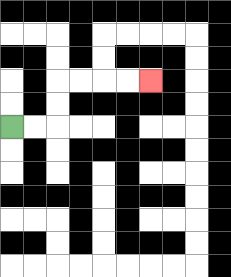{'start': '[0, 5]', 'end': '[6, 3]', 'path_directions': 'R,R,U,U,R,R,R,R', 'path_coordinates': '[[0, 5], [1, 5], [2, 5], [2, 4], [2, 3], [3, 3], [4, 3], [5, 3], [6, 3]]'}